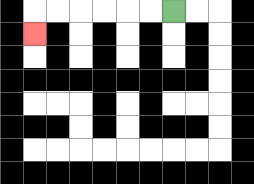{'start': '[7, 0]', 'end': '[1, 1]', 'path_directions': 'L,L,L,L,L,L,D', 'path_coordinates': '[[7, 0], [6, 0], [5, 0], [4, 0], [3, 0], [2, 0], [1, 0], [1, 1]]'}